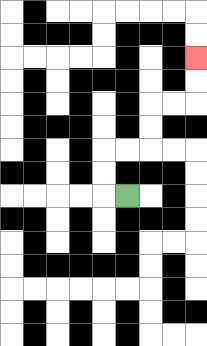{'start': '[5, 8]', 'end': '[8, 2]', 'path_directions': 'L,U,U,R,R,U,U,R,R,U,U', 'path_coordinates': '[[5, 8], [4, 8], [4, 7], [4, 6], [5, 6], [6, 6], [6, 5], [6, 4], [7, 4], [8, 4], [8, 3], [8, 2]]'}